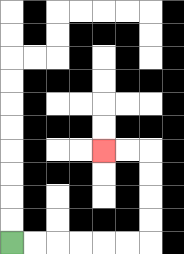{'start': '[0, 10]', 'end': '[4, 6]', 'path_directions': 'R,R,R,R,R,R,U,U,U,U,L,L', 'path_coordinates': '[[0, 10], [1, 10], [2, 10], [3, 10], [4, 10], [5, 10], [6, 10], [6, 9], [6, 8], [6, 7], [6, 6], [5, 6], [4, 6]]'}